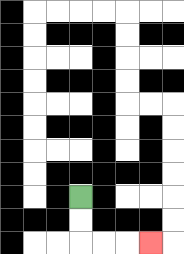{'start': '[3, 8]', 'end': '[6, 10]', 'path_directions': 'D,D,R,R,R', 'path_coordinates': '[[3, 8], [3, 9], [3, 10], [4, 10], [5, 10], [6, 10]]'}